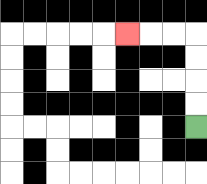{'start': '[8, 5]', 'end': '[5, 1]', 'path_directions': 'U,U,U,U,L,L,L', 'path_coordinates': '[[8, 5], [8, 4], [8, 3], [8, 2], [8, 1], [7, 1], [6, 1], [5, 1]]'}